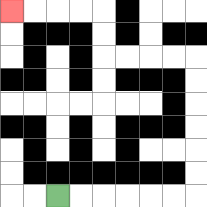{'start': '[2, 8]', 'end': '[0, 0]', 'path_directions': 'R,R,R,R,R,R,U,U,U,U,U,U,L,L,L,L,U,U,L,L,L,L', 'path_coordinates': '[[2, 8], [3, 8], [4, 8], [5, 8], [6, 8], [7, 8], [8, 8], [8, 7], [8, 6], [8, 5], [8, 4], [8, 3], [8, 2], [7, 2], [6, 2], [5, 2], [4, 2], [4, 1], [4, 0], [3, 0], [2, 0], [1, 0], [0, 0]]'}